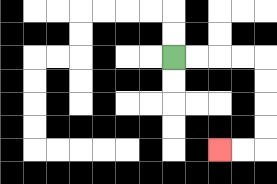{'start': '[7, 2]', 'end': '[9, 6]', 'path_directions': 'R,R,R,R,D,D,D,D,L,L', 'path_coordinates': '[[7, 2], [8, 2], [9, 2], [10, 2], [11, 2], [11, 3], [11, 4], [11, 5], [11, 6], [10, 6], [9, 6]]'}